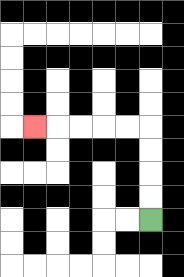{'start': '[6, 9]', 'end': '[1, 5]', 'path_directions': 'U,U,U,U,L,L,L,L,L', 'path_coordinates': '[[6, 9], [6, 8], [6, 7], [6, 6], [6, 5], [5, 5], [4, 5], [3, 5], [2, 5], [1, 5]]'}